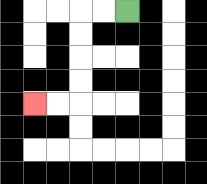{'start': '[5, 0]', 'end': '[1, 4]', 'path_directions': 'L,L,D,D,D,D,L,L', 'path_coordinates': '[[5, 0], [4, 0], [3, 0], [3, 1], [3, 2], [3, 3], [3, 4], [2, 4], [1, 4]]'}